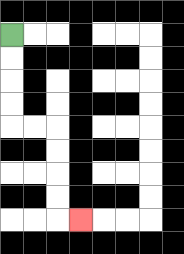{'start': '[0, 1]', 'end': '[3, 9]', 'path_directions': 'D,D,D,D,R,R,D,D,D,D,R', 'path_coordinates': '[[0, 1], [0, 2], [0, 3], [0, 4], [0, 5], [1, 5], [2, 5], [2, 6], [2, 7], [2, 8], [2, 9], [3, 9]]'}